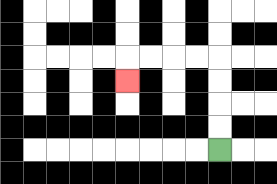{'start': '[9, 6]', 'end': '[5, 3]', 'path_directions': 'U,U,U,U,L,L,L,L,D', 'path_coordinates': '[[9, 6], [9, 5], [9, 4], [9, 3], [9, 2], [8, 2], [7, 2], [6, 2], [5, 2], [5, 3]]'}